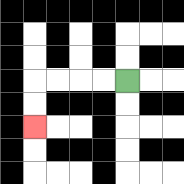{'start': '[5, 3]', 'end': '[1, 5]', 'path_directions': 'L,L,L,L,D,D', 'path_coordinates': '[[5, 3], [4, 3], [3, 3], [2, 3], [1, 3], [1, 4], [1, 5]]'}